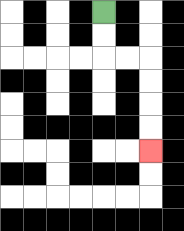{'start': '[4, 0]', 'end': '[6, 6]', 'path_directions': 'D,D,R,R,D,D,D,D', 'path_coordinates': '[[4, 0], [4, 1], [4, 2], [5, 2], [6, 2], [6, 3], [6, 4], [6, 5], [6, 6]]'}